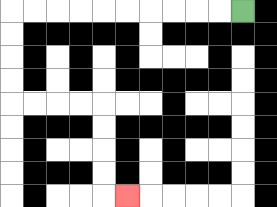{'start': '[10, 0]', 'end': '[5, 8]', 'path_directions': 'L,L,L,L,L,L,L,L,L,L,D,D,D,D,R,R,R,R,D,D,D,D,R', 'path_coordinates': '[[10, 0], [9, 0], [8, 0], [7, 0], [6, 0], [5, 0], [4, 0], [3, 0], [2, 0], [1, 0], [0, 0], [0, 1], [0, 2], [0, 3], [0, 4], [1, 4], [2, 4], [3, 4], [4, 4], [4, 5], [4, 6], [4, 7], [4, 8], [5, 8]]'}